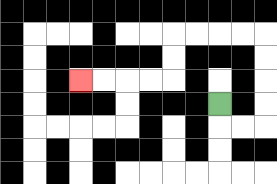{'start': '[9, 4]', 'end': '[3, 3]', 'path_directions': 'D,R,R,U,U,U,U,L,L,L,L,D,D,L,L,L,L', 'path_coordinates': '[[9, 4], [9, 5], [10, 5], [11, 5], [11, 4], [11, 3], [11, 2], [11, 1], [10, 1], [9, 1], [8, 1], [7, 1], [7, 2], [7, 3], [6, 3], [5, 3], [4, 3], [3, 3]]'}